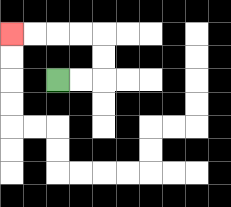{'start': '[2, 3]', 'end': '[0, 1]', 'path_directions': 'R,R,U,U,L,L,L,L', 'path_coordinates': '[[2, 3], [3, 3], [4, 3], [4, 2], [4, 1], [3, 1], [2, 1], [1, 1], [0, 1]]'}